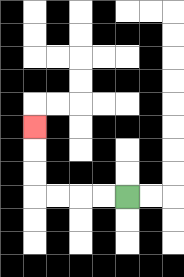{'start': '[5, 8]', 'end': '[1, 5]', 'path_directions': 'L,L,L,L,U,U,U', 'path_coordinates': '[[5, 8], [4, 8], [3, 8], [2, 8], [1, 8], [1, 7], [1, 6], [1, 5]]'}